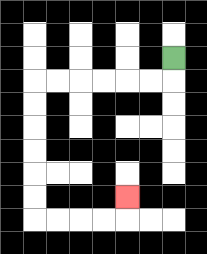{'start': '[7, 2]', 'end': '[5, 8]', 'path_directions': 'D,L,L,L,L,L,L,D,D,D,D,D,D,R,R,R,R,U', 'path_coordinates': '[[7, 2], [7, 3], [6, 3], [5, 3], [4, 3], [3, 3], [2, 3], [1, 3], [1, 4], [1, 5], [1, 6], [1, 7], [1, 8], [1, 9], [2, 9], [3, 9], [4, 9], [5, 9], [5, 8]]'}